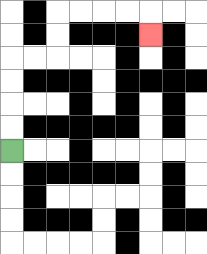{'start': '[0, 6]', 'end': '[6, 1]', 'path_directions': 'U,U,U,U,R,R,U,U,R,R,R,R,D', 'path_coordinates': '[[0, 6], [0, 5], [0, 4], [0, 3], [0, 2], [1, 2], [2, 2], [2, 1], [2, 0], [3, 0], [4, 0], [5, 0], [6, 0], [6, 1]]'}